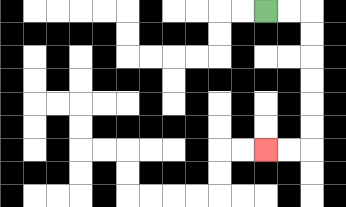{'start': '[11, 0]', 'end': '[11, 6]', 'path_directions': 'R,R,D,D,D,D,D,D,L,L', 'path_coordinates': '[[11, 0], [12, 0], [13, 0], [13, 1], [13, 2], [13, 3], [13, 4], [13, 5], [13, 6], [12, 6], [11, 6]]'}